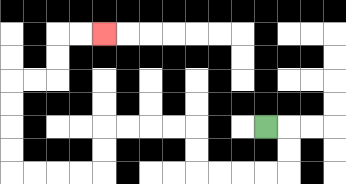{'start': '[11, 5]', 'end': '[4, 1]', 'path_directions': 'R,D,D,L,L,L,L,U,U,L,L,L,L,D,D,L,L,L,L,U,U,U,U,R,R,U,U,R,R', 'path_coordinates': '[[11, 5], [12, 5], [12, 6], [12, 7], [11, 7], [10, 7], [9, 7], [8, 7], [8, 6], [8, 5], [7, 5], [6, 5], [5, 5], [4, 5], [4, 6], [4, 7], [3, 7], [2, 7], [1, 7], [0, 7], [0, 6], [0, 5], [0, 4], [0, 3], [1, 3], [2, 3], [2, 2], [2, 1], [3, 1], [4, 1]]'}